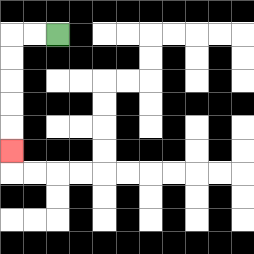{'start': '[2, 1]', 'end': '[0, 6]', 'path_directions': 'L,L,D,D,D,D,D', 'path_coordinates': '[[2, 1], [1, 1], [0, 1], [0, 2], [0, 3], [0, 4], [0, 5], [0, 6]]'}